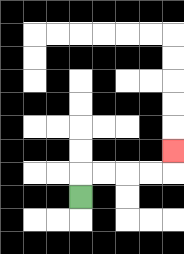{'start': '[3, 8]', 'end': '[7, 6]', 'path_directions': 'U,R,R,R,R,U', 'path_coordinates': '[[3, 8], [3, 7], [4, 7], [5, 7], [6, 7], [7, 7], [7, 6]]'}